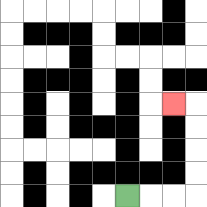{'start': '[5, 8]', 'end': '[7, 4]', 'path_directions': 'R,R,R,U,U,U,U,L', 'path_coordinates': '[[5, 8], [6, 8], [7, 8], [8, 8], [8, 7], [8, 6], [8, 5], [8, 4], [7, 4]]'}